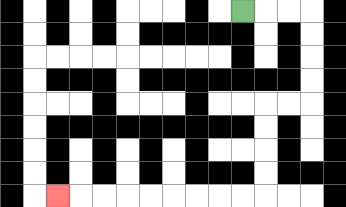{'start': '[10, 0]', 'end': '[2, 8]', 'path_directions': 'R,R,R,D,D,D,D,L,L,D,D,D,D,L,L,L,L,L,L,L,L,L', 'path_coordinates': '[[10, 0], [11, 0], [12, 0], [13, 0], [13, 1], [13, 2], [13, 3], [13, 4], [12, 4], [11, 4], [11, 5], [11, 6], [11, 7], [11, 8], [10, 8], [9, 8], [8, 8], [7, 8], [6, 8], [5, 8], [4, 8], [3, 8], [2, 8]]'}